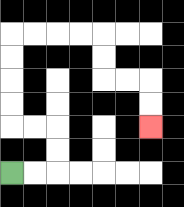{'start': '[0, 7]', 'end': '[6, 5]', 'path_directions': 'R,R,U,U,L,L,U,U,U,U,R,R,R,R,D,D,R,R,D,D', 'path_coordinates': '[[0, 7], [1, 7], [2, 7], [2, 6], [2, 5], [1, 5], [0, 5], [0, 4], [0, 3], [0, 2], [0, 1], [1, 1], [2, 1], [3, 1], [4, 1], [4, 2], [4, 3], [5, 3], [6, 3], [6, 4], [6, 5]]'}